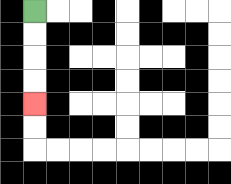{'start': '[1, 0]', 'end': '[1, 4]', 'path_directions': 'D,D,D,D', 'path_coordinates': '[[1, 0], [1, 1], [1, 2], [1, 3], [1, 4]]'}